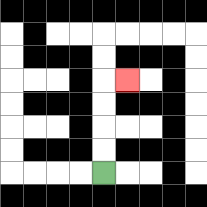{'start': '[4, 7]', 'end': '[5, 3]', 'path_directions': 'U,U,U,U,R', 'path_coordinates': '[[4, 7], [4, 6], [4, 5], [4, 4], [4, 3], [5, 3]]'}